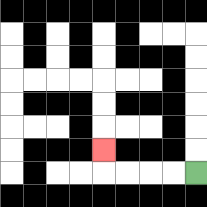{'start': '[8, 7]', 'end': '[4, 6]', 'path_directions': 'L,L,L,L,U', 'path_coordinates': '[[8, 7], [7, 7], [6, 7], [5, 7], [4, 7], [4, 6]]'}